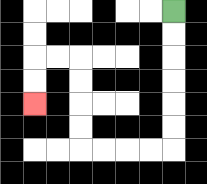{'start': '[7, 0]', 'end': '[1, 4]', 'path_directions': 'D,D,D,D,D,D,L,L,L,L,U,U,U,U,L,L,D,D', 'path_coordinates': '[[7, 0], [7, 1], [7, 2], [7, 3], [7, 4], [7, 5], [7, 6], [6, 6], [5, 6], [4, 6], [3, 6], [3, 5], [3, 4], [3, 3], [3, 2], [2, 2], [1, 2], [1, 3], [1, 4]]'}